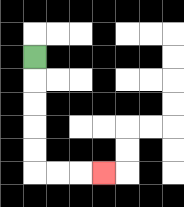{'start': '[1, 2]', 'end': '[4, 7]', 'path_directions': 'D,D,D,D,D,R,R,R', 'path_coordinates': '[[1, 2], [1, 3], [1, 4], [1, 5], [1, 6], [1, 7], [2, 7], [3, 7], [4, 7]]'}